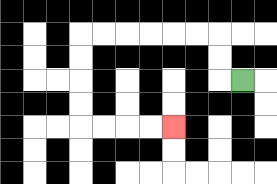{'start': '[10, 3]', 'end': '[7, 5]', 'path_directions': 'L,U,U,L,L,L,L,L,L,D,D,D,D,R,R,R,R', 'path_coordinates': '[[10, 3], [9, 3], [9, 2], [9, 1], [8, 1], [7, 1], [6, 1], [5, 1], [4, 1], [3, 1], [3, 2], [3, 3], [3, 4], [3, 5], [4, 5], [5, 5], [6, 5], [7, 5]]'}